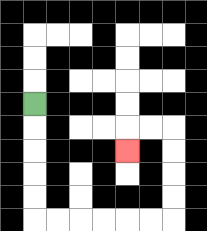{'start': '[1, 4]', 'end': '[5, 6]', 'path_directions': 'D,D,D,D,D,R,R,R,R,R,R,U,U,U,U,L,L,D', 'path_coordinates': '[[1, 4], [1, 5], [1, 6], [1, 7], [1, 8], [1, 9], [2, 9], [3, 9], [4, 9], [5, 9], [6, 9], [7, 9], [7, 8], [7, 7], [7, 6], [7, 5], [6, 5], [5, 5], [5, 6]]'}